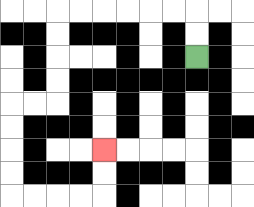{'start': '[8, 2]', 'end': '[4, 6]', 'path_directions': 'U,U,L,L,L,L,L,L,D,D,D,D,L,L,D,D,D,D,R,R,R,R,U,U', 'path_coordinates': '[[8, 2], [8, 1], [8, 0], [7, 0], [6, 0], [5, 0], [4, 0], [3, 0], [2, 0], [2, 1], [2, 2], [2, 3], [2, 4], [1, 4], [0, 4], [0, 5], [0, 6], [0, 7], [0, 8], [1, 8], [2, 8], [3, 8], [4, 8], [4, 7], [4, 6]]'}